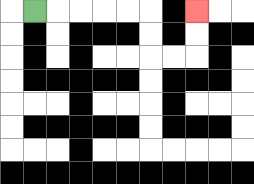{'start': '[1, 0]', 'end': '[8, 0]', 'path_directions': 'R,R,R,R,R,D,D,R,R,U,U', 'path_coordinates': '[[1, 0], [2, 0], [3, 0], [4, 0], [5, 0], [6, 0], [6, 1], [6, 2], [7, 2], [8, 2], [8, 1], [8, 0]]'}